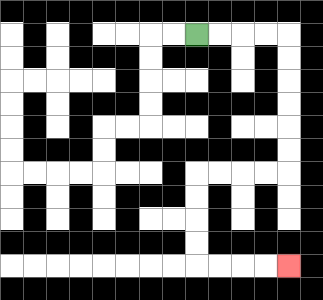{'start': '[8, 1]', 'end': '[12, 11]', 'path_directions': 'R,R,R,R,D,D,D,D,D,D,L,L,L,L,D,D,D,D,R,R,R,R', 'path_coordinates': '[[8, 1], [9, 1], [10, 1], [11, 1], [12, 1], [12, 2], [12, 3], [12, 4], [12, 5], [12, 6], [12, 7], [11, 7], [10, 7], [9, 7], [8, 7], [8, 8], [8, 9], [8, 10], [8, 11], [9, 11], [10, 11], [11, 11], [12, 11]]'}